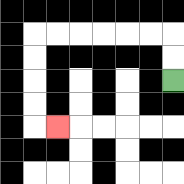{'start': '[7, 3]', 'end': '[2, 5]', 'path_directions': 'U,U,L,L,L,L,L,L,D,D,D,D,R', 'path_coordinates': '[[7, 3], [7, 2], [7, 1], [6, 1], [5, 1], [4, 1], [3, 1], [2, 1], [1, 1], [1, 2], [1, 3], [1, 4], [1, 5], [2, 5]]'}